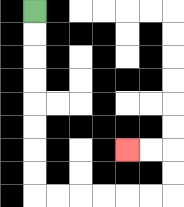{'start': '[1, 0]', 'end': '[5, 6]', 'path_directions': 'D,D,D,D,D,D,D,D,R,R,R,R,R,R,U,U,L,L', 'path_coordinates': '[[1, 0], [1, 1], [1, 2], [1, 3], [1, 4], [1, 5], [1, 6], [1, 7], [1, 8], [2, 8], [3, 8], [4, 8], [5, 8], [6, 8], [7, 8], [7, 7], [7, 6], [6, 6], [5, 6]]'}